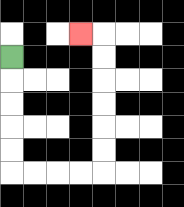{'start': '[0, 2]', 'end': '[3, 1]', 'path_directions': 'D,D,D,D,D,R,R,R,R,U,U,U,U,U,U,L', 'path_coordinates': '[[0, 2], [0, 3], [0, 4], [0, 5], [0, 6], [0, 7], [1, 7], [2, 7], [3, 7], [4, 7], [4, 6], [4, 5], [4, 4], [4, 3], [4, 2], [4, 1], [3, 1]]'}